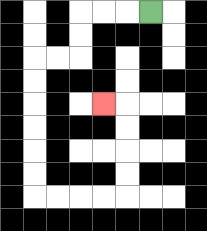{'start': '[6, 0]', 'end': '[4, 4]', 'path_directions': 'L,L,L,D,D,L,L,D,D,D,D,D,D,R,R,R,R,U,U,U,U,L', 'path_coordinates': '[[6, 0], [5, 0], [4, 0], [3, 0], [3, 1], [3, 2], [2, 2], [1, 2], [1, 3], [1, 4], [1, 5], [1, 6], [1, 7], [1, 8], [2, 8], [3, 8], [4, 8], [5, 8], [5, 7], [5, 6], [5, 5], [5, 4], [4, 4]]'}